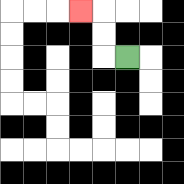{'start': '[5, 2]', 'end': '[3, 0]', 'path_directions': 'L,U,U,L', 'path_coordinates': '[[5, 2], [4, 2], [4, 1], [4, 0], [3, 0]]'}